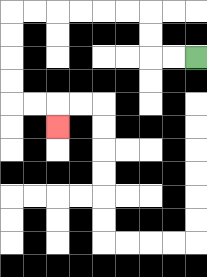{'start': '[8, 2]', 'end': '[2, 5]', 'path_directions': 'L,L,U,U,L,L,L,L,L,L,D,D,D,D,R,R,D', 'path_coordinates': '[[8, 2], [7, 2], [6, 2], [6, 1], [6, 0], [5, 0], [4, 0], [3, 0], [2, 0], [1, 0], [0, 0], [0, 1], [0, 2], [0, 3], [0, 4], [1, 4], [2, 4], [2, 5]]'}